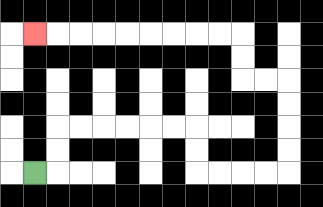{'start': '[1, 7]', 'end': '[1, 1]', 'path_directions': 'R,U,U,R,R,R,R,R,R,D,D,R,R,R,R,U,U,U,U,L,L,U,U,L,L,L,L,L,L,L,L,L', 'path_coordinates': '[[1, 7], [2, 7], [2, 6], [2, 5], [3, 5], [4, 5], [5, 5], [6, 5], [7, 5], [8, 5], [8, 6], [8, 7], [9, 7], [10, 7], [11, 7], [12, 7], [12, 6], [12, 5], [12, 4], [12, 3], [11, 3], [10, 3], [10, 2], [10, 1], [9, 1], [8, 1], [7, 1], [6, 1], [5, 1], [4, 1], [3, 1], [2, 1], [1, 1]]'}